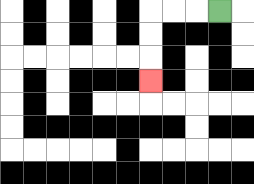{'start': '[9, 0]', 'end': '[6, 3]', 'path_directions': 'L,L,L,D,D,D', 'path_coordinates': '[[9, 0], [8, 0], [7, 0], [6, 0], [6, 1], [6, 2], [6, 3]]'}